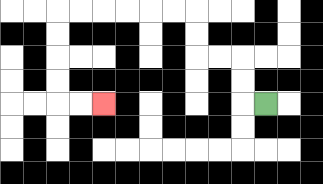{'start': '[11, 4]', 'end': '[4, 4]', 'path_directions': 'L,U,U,L,L,U,U,L,L,L,L,L,L,D,D,D,D,R,R', 'path_coordinates': '[[11, 4], [10, 4], [10, 3], [10, 2], [9, 2], [8, 2], [8, 1], [8, 0], [7, 0], [6, 0], [5, 0], [4, 0], [3, 0], [2, 0], [2, 1], [2, 2], [2, 3], [2, 4], [3, 4], [4, 4]]'}